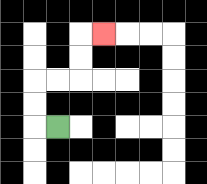{'start': '[2, 5]', 'end': '[4, 1]', 'path_directions': 'L,U,U,R,R,U,U,R', 'path_coordinates': '[[2, 5], [1, 5], [1, 4], [1, 3], [2, 3], [3, 3], [3, 2], [3, 1], [4, 1]]'}